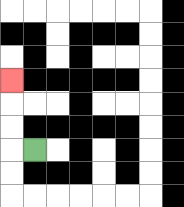{'start': '[1, 6]', 'end': '[0, 3]', 'path_directions': 'L,U,U,U', 'path_coordinates': '[[1, 6], [0, 6], [0, 5], [0, 4], [0, 3]]'}